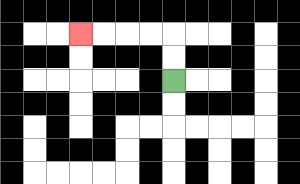{'start': '[7, 3]', 'end': '[3, 1]', 'path_directions': 'U,U,L,L,L,L', 'path_coordinates': '[[7, 3], [7, 2], [7, 1], [6, 1], [5, 1], [4, 1], [3, 1]]'}